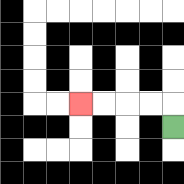{'start': '[7, 5]', 'end': '[3, 4]', 'path_directions': 'U,L,L,L,L', 'path_coordinates': '[[7, 5], [7, 4], [6, 4], [5, 4], [4, 4], [3, 4]]'}